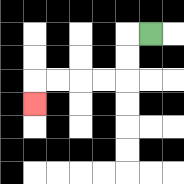{'start': '[6, 1]', 'end': '[1, 4]', 'path_directions': 'L,D,D,L,L,L,L,D', 'path_coordinates': '[[6, 1], [5, 1], [5, 2], [5, 3], [4, 3], [3, 3], [2, 3], [1, 3], [1, 4]]'}